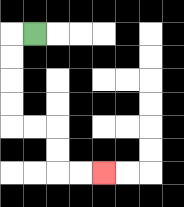{'start': '[1, 1]', 'end': '[4, 7]', 'path_directions': 'L,D,D,D,D,R,R,D,D,R,R', 'path_coordinates': '[[1, 1], [0, 1], [0, 2], [0, 3], [0, 4], [0, 5], [1, 5], [2, 5], [2, 6], [2, 7], [3, 7], [4, 7]]'}